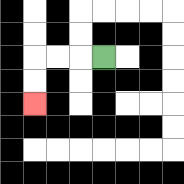{'start': '[4, 2]', 'end': '[1, 4]', 'path_directions': 'L,L,L,D,D', 'path_coordinates': '[[4, 2], [3, 2], [2, 2], [1, 2], [1, 3], [1, 4]]'}